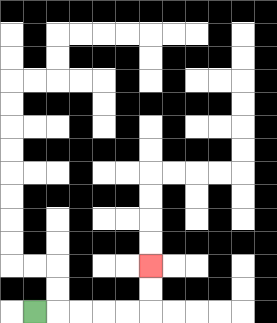{'start': '[1, 13]', 'end': '[6, 11]', 'path_directions': 'R,R,R,R,R,U,U', 'path_coordinates': '[[1, 13], [2, 13], [3, 13], [4, 13], [5, 13], [6, 13], [6, 12], [6, 11]]'}